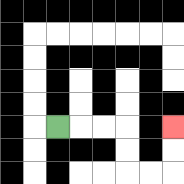{'start': '[2, 5]', 'end': '[7, 5]', 'path_directions': 'R,R,R,D,D,R,R,U,U', 'path_coordinates': '[[2, 5], [3, 5], [4, 5], [5, 5], [5, 6], [5, 7], [6, 7], [7, 7], [7, 6], [7, 5]]'}